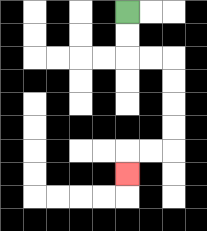{'start': '[5, 0]', 'end': '[5, 7]', 'path_directions': 'D,D,R,R,D,D,D,D,L,L,D', 'path_coordinates': '[[5, 0], [5, 1], [5, 2], [6, 2], [7, 2], [7, 3], [7, 4], [7, 5], [7, 6], [6, 6], [5, 6], [5, 7]]'}